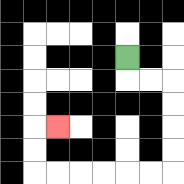{'start': '[5, 2]', 'end': '[2, 5]', 'path_directions': 'D,R,R,D,D,D,D,L,L,L,L,L,L,U,U,R', 'path_coordinates': '[[5, 2], [5, 3], [6, 3], [7, 3], [7, 4], [7, 5], [7, 6], [7, 7], [6, 7], [5, 7], [4, 7], [3, 7], [2, 7], [1, 7], [1, 6], [1, 5], [2, 5]]'}